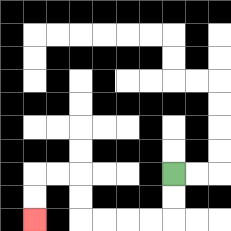{'start': '[7, 7]', 'end': '[1, 9]', 'path_directions': 'D,D,L,L,L,L,U,U,L,L,D,D', 'path_coordinates': '[[7, 7], [7, 8], [7, 9], [6, 9], [5, 9], [4, 9], [3, 9], [3, 8], [3, 7], [2, 7], [1, 7], [1, 8], [1, 9]]'}